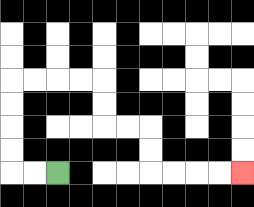{'start': '[2, 7]', 'end': '[10, 7]', 'path_directions': 'L,L,U,U,U,U,R,R,R,R,D,D,R,R,D,D,R,R,R,R', 'path_coordinates': '[[2, 7], [1, 7], [0, 7], [0, 6], [0, 5], [0, 4], [0, 3], [1, 3], [2, 3], [3, 3], [4, 3], [4, 4], [4, 5], [5, 5], [6, 5], [6, 6], [6, 7], [7, 7], [8, 7], [9, 7], [10, 7]]'}